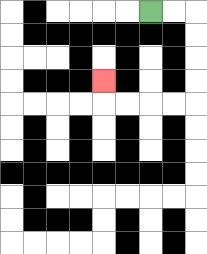{'start': '[6, 0]', 'end': '[4, 3]', 'path_directions': 'R,R,D,D,D,D,L,L,L,L,U', 'path_coordinates': '[[6, 0], [7, 0], [8, 0], [8, 1], [8, 2], [8, 3], [8, 4], [7, 4], [6, 4], [5, 4], [4, 4], [4, 3]]'}